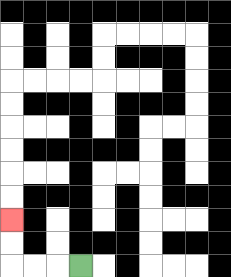{'start': '[3, 11]', 'end': '[0, 9]', 'path_directions': 'L,L,L,U,U', 'path_coordinates': '[[3, 11], [2, 11], [1, 11], [0, 11], [0, 10], [0, 9]]'}